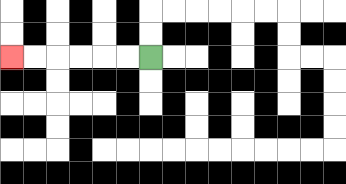{'start': '[6, 2]', 'end': '[0, 2]', 'path_directions': 'L,L,L,L,L,L', 'path_coordinates': '[[6, 2], [5, 2], [4, 2], [3, 2], [2, 2], [1, 2], [0, 2]]'}